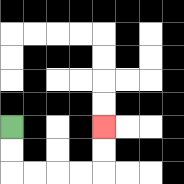{'start': '[0, 5]', 'end': '[4, 5]', 'path_directions': 'D,D,R,R,R,R,U,U', 'path_coordinates': '[[0, 5], [0, 6], [0, 7], [1, 7], [2, 7], [3, 7], [4, 7], [4, 6], [4, 5]]'}